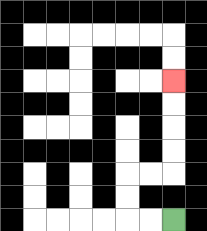{'start': '[7, 9]', 'end': '[7, 3]', 'path_directions': 'L,L,U,U,R,R,U,U,U,U', 'path_coordinates': '[[7, 9], [6, 9], [5, 9], [5, 8], [5, 7], [6, 7], [7, 7], [7, 6], [7, 5], [7, 4], [7, 3]]'}